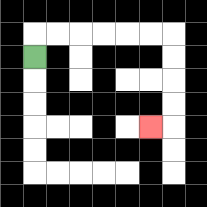{'start': '[1, 2]', 'end': '[6, 5]', 'path_directions': 'U,R,R,R,R,R,R,D,D,D,D,L', 'path_coordinates': '[[1, 2], [1, 1], [2, 1], [3, 1], [4, 1], [5, 1], [6, 1], [7, 1], [7, 2], [7, 3], [7, 4], [7, 5], [6, 5]]'}